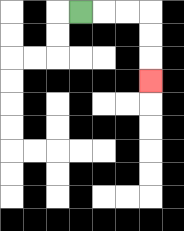{'start': '[3, 0]', 'end': '[6, 3]', 'path_directions': 'R,R,R,D,D,D', 'path_coordinates': '[[3, 0], [4, 0], [5, 0], [6, 0], [6, 1], [6, 2], [6, 3]]'}